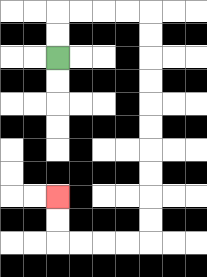{'start': '[2, 2]', 'end': '[2, 8]', 'path_directions': 'U,U,R,R,R,R,D,D,D,D,D,D,D,D,D,D,L,L,L,L,U,U', 'path_coordinates': '[[2, 2], [2, 1], [2, 0], [3, 0], [4, 0], [5, 0], [6, 0], [6, 1], [6, 2], [6, 3], [6, 4], [6, 5], [6, 6], [6, 7], [6, 8], [6, 9], [6, 10], [5, 10], [4, 10], [3, 10], [2, 10], [2, 9], [2, 8]]'}